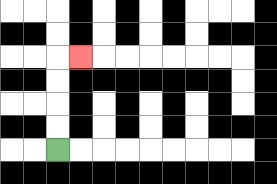{'start': '[2, 6]', 'end': '[3, 2]', 'path_directions': 'U,U,U,U,R', 'path_coordinates': '[[2, 6], [2, 5], [2, 4], [2, 3], [2, 2], [3, 2]]'}